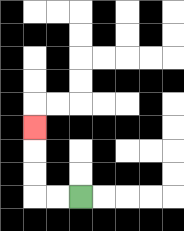{'start': '[3, 8]', 'end': '[1, 5]', 'path_directions': 'L,L,U,U,U', 'path_coordinates': '[[3, 8], [2, 8], [1, 8], [1, 7], [1, 6], [1, 5]]'}